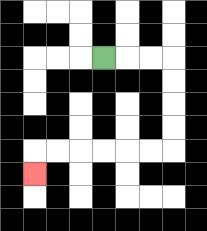{'start': '[4, 2]', 'end': '[1, 7]', 'path_directions': 'R,R,R,D,D,D,D,L,L,L,L,L,L,D', 'path_coordinates': '[[4, 2], [5, 2], [6, 2], [7, 2], [7, 3], [7, 4], [7, 5], [7, 6], [6, 6], [5, 6], [4, 6], [3, 6], [2, 6], [1, 6], [1, 7]]'}